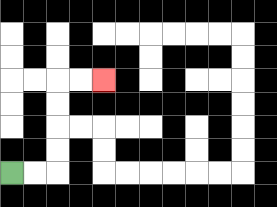{'start': '[0, 7]', 'end': '[4, 3]', 'path_directions': 'R,R,U,U,U,U,R,R', 'path_coordinates': '[[0, 7], [1, 7], [2, 7], [2, 6], [2, 5], [2, 4], [2, 3], [3, 3], [4, 3]]'}